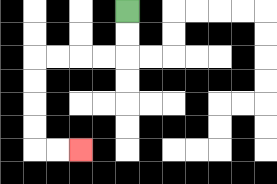{'start': '[5, 0]', 'end': '[3, 6]', 'path_directions': 'D,D,L,L,L,L,D,D,D,D,R,R', 'path_coordinates': '[[5, 0], [5, 1], [5, 2], [4, 2], [3, 2], [2, 2], [1, 2], [1, 3], [1, 4], [1, 5], [1, 6], [2, 6], [3, 6]]'}